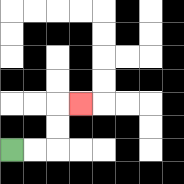{'start': '[0, 6]', 'end': '[3, 4]', 'path_directions': 'R,R,U,U,R', 'path_coordinates': '[[0, 6], [1, 6], [2, 6], [2, 5], [2, 4], [3, 4]]'}